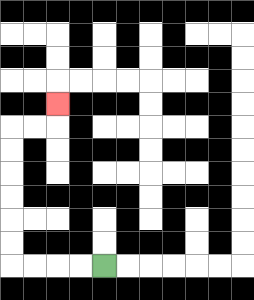{'start': '[4, 11]', 'end': '[2, 4]', 'path_directions': 'L,L,L,L,U,U,U,U,U,U,R,R,U', 'path_coordinates': '[[4, 11], [3, 11], [2, 11], [1, 11], [0, 11], [0, 10], [0, 9], [0, 8], [0, 7], [0, 6], [0, 5], [1, 5], [2, 5], [2, 4]]'}